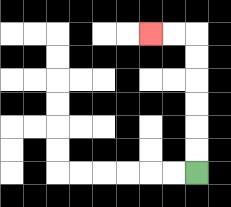{'start': '[8, 7]', 'end': '[6, 1]', 'path_directions': 'U,U,U,U,U,U,L,L', 'path_coordinates': '[[8, 7], [8, 6], [8, 5], [8, 4], [8, 3], [8, 2], [8, 1], [7, 1], [6, 1]]'}